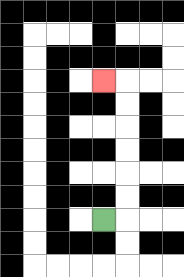{'start': '[4, 9]', 'end': '[4, 3]', 'path_directions': 'R,U,U,U,U,U,U,L', 'path_coordinates': '[[4, 9], [5, 9], [5, 8], [5, 7], [5, 6], [5, 5], [5, 4], [5, 3], [4, 3]]'}